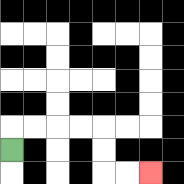{'start': '[0, 6]', 'end': '[6, 7]', 'path_directions': 'U,R,R,R,R,D,D,R,R', 'path_coordinates': '[[0, 6], [0, 5], [1, 5], [2, 5], [3, 5], [4, 5], [4, 6], [4, 7], [5, 7], [6, 7]]'}